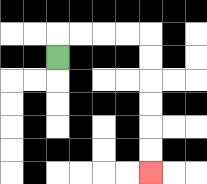{'start': '[2, 2]', 'end': '[6, 7]', 'path_directions': 'U,R,R,R,R,D,D,D,D,D,D', 'path_coordinates': '[[2, 2], [2, 1], [3, 1], [4, 1], [5, 1], [6, 1], [6, 2], [6, 3], [6, 4], [6, 5], [6, 6], [6, 7]]'}